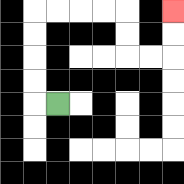{'start': '[2, 4]', 'end': '[7, 0]', 'path_directions': 'L,U,U,U,U,R,R,R,R,D,D,R,R,U,U', 'path_coordinates': '[[2, 4], [1, 4], [1, 3], [1, 2], [1, 1], [1, 0], [2, 0], [3, 0], [4, 0], [5, 0], [5, 1], [5, 2], [6, 2], [7, 2], [7, 1], [7, 0]]'}